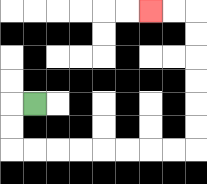{'start': '[1, 4]', 'end': '[6, 0]', 'path_directions': 'L,D,D,R,R,R,R,R,R,R,R,U,U,U,U,U,U,L,L', 'path_coordinates': '[[1, 4], [0, 4], [0, 5], [0, 6], [1, 6], [2, 6], [3, 6], [4, 6], [5, 6], [6, 6], [7, 6], [8, 6], [8, 5], [8, 4], [8, 3], [8, 2], [8, 1], [8, 0], [7, 0], [6, 0]]'}